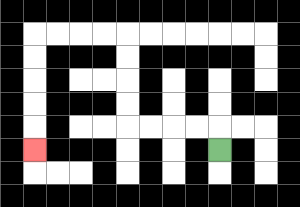{'start': '[9, 6]', 'end': '[1, 6]', 'path_directions': 'U,L,L,L,L,U,U,U,U,L,L,L,L,D,D,D,D,D', 'path_coordinates': '[[9, 6], [9, 5], [8, 5], [7, 5], [6, 5], [5, 5], [5, 4], [5, 3], [5, 2], [5, 1], [4, 1], [3, 1], [2, 1], [1, 1], [1, 2], [1, 3], [1, 4], [1, 5], [1, 6]]'}